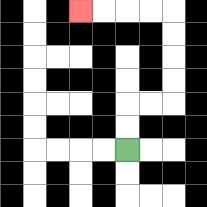{'start': '[5, 6]', 'end': '[3, 0]', 'path_directions': 'U,U,R,R,U,U,U,U,L,L,L,L', 'path_coordinates': '[[5, 6], [5, 5], [5, 4], [6, 4], [7, 4], [7, 3], [7, 2], [7, 1], [7, 0], [6, 0], [5, 0], [4, 0], [3, 0]]'}